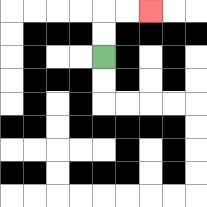{'start': '[4, 2]', 'end': '[6, 0]', 'path_directions': 'U,U,R,R', 'path_coordinates': '[[4, 2], [4, 1], [4, 0], [5, 0], [6, 0]]'}